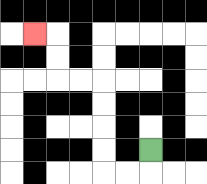{'start': '[6, 6]', 'end': '[1, 1]', 'path_directions': 'D,L,L,U,U,U,U,L,L,U,U,L', 'path_coordinates': '[[6, 6], [6, 7], [5, 7], [4, 7], [4, 6], [4, 5], [4, 4], [4, 3], [3, 3], [2, 3], [2, 2], [2, 1], [1, 1]]'}